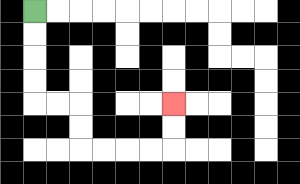{'start': '[1, 0]', 'end': '[7, 4]', 'path_directions': 'D,D,D,D,R,R,D,D,R,R,R,R,U,U', 'path_coordinates': '[[1, 0], [1, 1], [1, 2], [1, 3], [1, 4], [2, 4], [3, 4], [3, 5], [3, 6], [4, 6], [5, 6], [6, 6], [7, 6], [7, 5], [7, 4]]'}